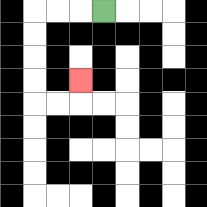{'start': '[4, 0]', 'end': '[3, 3]', 'path_directions': 'L,L,L,D,D,D,D,R,R,U', 'path_coordinates': '[[4, 0], [3, 0], [2, 0], [1, 0], [1, 1], [1, 2], [1, 3], [1, 4], [2, 4], [3, 4], [3, 3]]'}